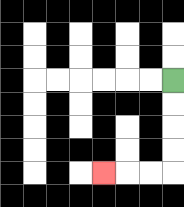{'start': '[7, 3]', 'end': '[4, 7]', 'path_directions': 'D,D,D,D,L,L,L', 'path_coordinates': '[[7, 3], [7, 4], [7, 5], [7, 6], [7, 7], [6, 7], [5, 7], [4, 7]]'}